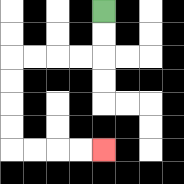{'start': '[4, 0]', 'end': '[4, 6]', 'path_directions': 'D,D,L,L,L,L,D,D,D,D,R,R,R,R', 'path_coordinates': '[[4, 0], [4, 1], [4, 2], [3, 2], [2, 2], [1, 2], [0, 2], [0, 3], [0, 4], [0, 5], [0, 6], [1, 6], [2, 6], [3, 6], [4, 6]]'}